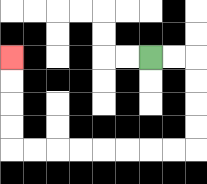{'start': '[6, 2]', 'end': '[0, 2]', 'path_directions': 'R,R,D,D,D,D,L,L,L,L,L,L,L,L,U,U,U,U', 'path_coordinates': '[[6, 2], [7, 2], [8, 2], [8, 3], [8, 4], [8, 5], [8, 6], [7, 6], [6, 6], [5, 6], [4, 6], [3, 6], [2, 6], [1, 6], [0, 6], [0, 5], [0, 4], [0, 3], [0, 2]]'}